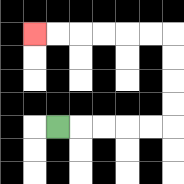{'start': '[2, 5]', 'end': '[1, 1]', 'path_directions': 'R,R,R,R,R,U,U,U,U,L,L,L,L,L,L', 'path_coordinates': '[[2, 5], [3, 5], [4, 5], [5, 5], [6, 5], [7, 5], [7, 4], [7, 3], [7, 2], [7, 1], [6, 1], [5, 1], [4, 1], [3, 1], [2, 1], [1, 1]]'}